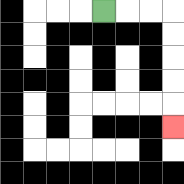{'start': '[4, 0]', 'end': '[7, 5]', 'path_directions': 'R,R,R,D,D,D,D,D', 'path_coordinates': '[[4, 0], [5, 0], [6, 0], [7, 0], [7, 1], [7, 2], [7, 3], [7, 4], [7, 5]]'}